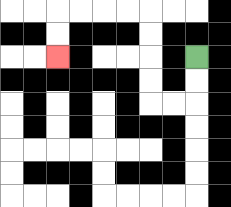{'start': '[8, 2]', 'end': '[2, 2]', 'path_directions': 'D,D,L,L,U,U,U,U,L,L,L,L,D,D', 'path_coordinates': '[[8, 2], [8, 3], [8, 4], [7, 4], [6, 4], [6, 3], [6, 2], [6, 1], [6, 0], [5, 0], [4, 0], [3, 0], [2, 0], [2, 1], [2, 2]]'}